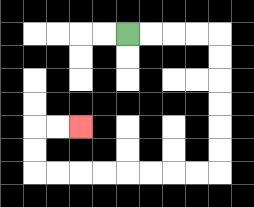{'start': '[5, 1]', 'end': '[3, 5]', 'path_directions': 'R,R,R,R,D,D,D,D,D,D,L,L,L,L,L,L,L,L,U,U,R,R', 'path_coordinates': '[[5, 1], [6, 1], [7, 1], [8, 1], [9, 1], [9, 2], [9, 3], [9, 4], [9, 5], [9, 6], [9, 7], [8, 7], [7, 7], [6, 7], [5, 7], [4, 7], [3, 7], [2, 7], [1, 7], [1, 6], [1, 5], [2, 5], [3, 5]]'}